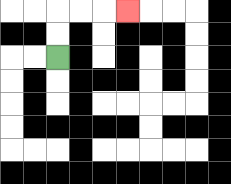{'start': '[2, 2]', 'end': '[5, 0]', 'path_directions': 'U,U,R,R,R', 'path_coordinates': '[[2, 2], [2, 1], [2, 0], [3, 0], [4, 0], [5, 0]]'}